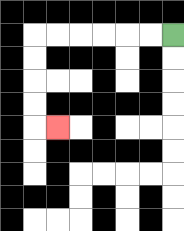{'start': '[7, 1]', 'end': '[2, 5]', 'path_directions': 'L,L,L,L,L,L,D,D,D,D,R', 'path_coordinates': '[[7, 1], [6, 1], [5, 1], [4, 1], [3, 1], [2, 1], [1, 1], [1, 2], [1, 3], [1, 4], [1, 5], [2, 5]]'}